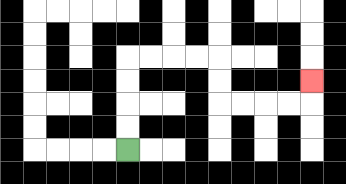{'start': '[5, 6]', 'end': '[13, 3]', 'path_directions': 'U,U,U,U,R,R,R,R,D,D,R,R,R,R,U', 'path_coordinates': '[[5, 6], [5, 5], [5, 4], [5, 3], [5, 2], [6, 2], [7, 2], [8, 2], [9, 2], [9, 3], [9, 4], [10, 4], [11, 4], [12, 4], [13, 4], [13, 3]]'}